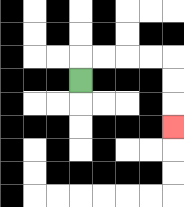{'start': '[3, 3]', 'end': '[7, 5]', 'path_directions': 'U,R,R,R,R,D,D,D', 'path_coordinates': '[[3, 3], [3, 2], [4, 2], [5, 2], [6, 2], [7, 2], [7, 3], [7, 4], [7, 5]]'}